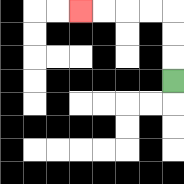{'start': '[7, 3]', 'end': '[3, 0]', 'path_directions': 'U,U,U,L,L,L,L', 'path_coordinates': '[[7, 3], [7, 2], [7, 1], [7, 0], [6, 0], [5, 0], [4, 0], [3, 0]]'}